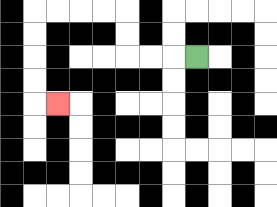{'start': '[8, 2]', 'end': '[2, 4]', 'path_directions': 'L,L,L,U,U,L,L,L,L,D,D,D,D,R', 'path_coordinates': '[[8, 2], [7, 2], [6, 2], [5, 2], [5, 1], [5, 0], [4, 0], [3, 0], [2, 0], [1, 0], [1, 1], [1, 2], [1, 3], [1, 4], [2, 4]]'}